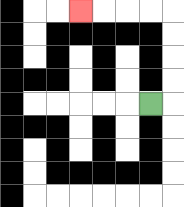{'start': '[6, 4]', 'end': '[3, 0]', 'path_directions': 'R,U,U,U,U,L,L,L,L', 'path_coordinates': '[[6, 4], [7, 4], [7, 3], [7, 2], [7, 1], [7, 0], [6, 0], [5, 0], [4, 0], [3, 0]]'}